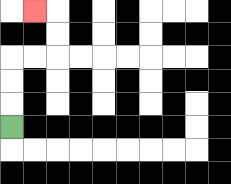{'start': '[0, 5]', 'end': '[1, 0]', 'path_directions': 'U,U,U,R,R,U,U,L', 'path_coordinates': '[[0, 5], [0, 4], [0, 3], [0, 2], [1, 2], [2, 2], [2, 1], [2, 0], [1, 0]]'}